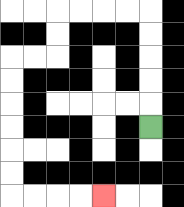{'start': '[6, 5]', 'end': '[4, 8]', 'path_directions': 'U,U,U,U,U,L,L,L,L,D,D,L,L,D,D,D,D,D,D,R,R,R,R', 'path_coordinates': '[[6, 5], [6, 4], [6, 3], [6, 2], [6, 1], [6, 0], [5, 0], [4, 0], [3, 0], [2, 0], [2, 1], [2, 2], [1, 2], [0, 2], [0, 3], [0, 4], [0, 5], [0, 6], [0, 7], [0, 8], [1, 8], [2, 8], [3, 8], [4, 8]]'}